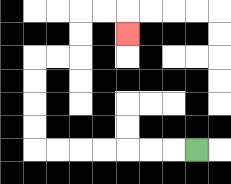{'start': '[8, 6]', 'end': '[5, 1]', 'path_directions': 'L,L,L,L,L,L,L,U,U,U,U,R,R,U,U,R,R,D', 'path_coordinates': '[[8, 6], [7, 6], [6, 6], [5, 6], [4, 6], [3, 6], [2, 6], [1, 6], [1, 5], [1, 4], [1, 3], [1, 2], [2, 2], [3, 2], [3, 1], [3, 0], [4, 0], [5, 0], [5, 1]]'}